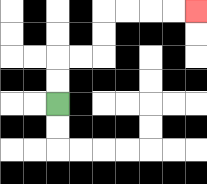{'start': '[2, 4]', 'end': '[8, 0]', 'path_directions': 'U,U,R,R,U,U,R,R,R,R', 'path_coordinates': '[[2, 4], [2, 3], [2, 2], [3, 2], [4, 2], [4, 1], [4, 0], [5, 0], [6, 0], [7, 0], [8, 0]]'}